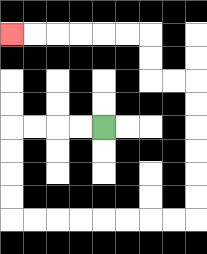{'start': '[4, 5]', 'end': '[0, 1]', 'path_directions': 'L,L,L,L,D,D,D,D,R,R,R,R,R,R,R,R,U,U,U,U,U,U,L,L,U,U,L,L,L,L,L,L', 'path_coordinates': '[[4, 5], [3, 5], [2, 5], [1, 5], [0, 5], [0, 6], [0, 7], [0, 8], [0, 9], [1, 9], [2, 9], [3, 9], [4, 9], [5, 9], [6, 9], [7, 9], [8, 9], [8, 8], [8, 7], [8, 6], [8, 5], [8, 4], [8, 3], [7, 3], [6, 3], [6, 2], [6, 1], [5, 1], [4, 1], [3, 1], [2, 1], [1, 1], [0, 1]]'}